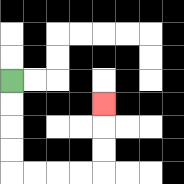{'start': '[0, 3]', 'end': '[4, 4]', 'path_directions': 'D,D,D,D,R,R,R,R,U,U,U', 'path_coordinates': '[[0, 3], [0, 4], [0, 5], [0, 6], [0, 7], [1, 7], [2, 7], [3, 7], [4, 7], [4, 6], [4, 5], [4, 4]]'}